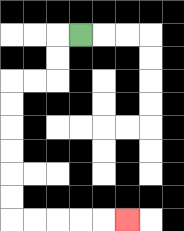{'start': '[3, 1]', 'end': '[5, 9]', 'path_directions': 'L,D,D,L,L,D,D,D,D,D,D,R,R,R,R,R', 'path_coordinates': '[[3, 1], [2, 1], [2, 2], [2, 3], [1, 3], [0, 3], [0, 4], [0, 5], [0, 6], [0, 7], [0, 8], [0, 9], [1, 9], [2, 9], [3, 9], [4, 9], [5, 9]]'}